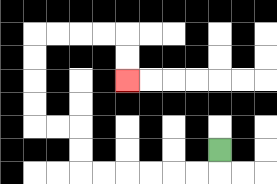{'start': '[9, 6]', 'end': '[5, 3]', 'path_directions': 'D,L,L,L,L,L,L,U,U,L,L,U,U,U,U,R,R,R,R,D,D', 'path_coordinates': '[[9, 6], [9, 7], [8, 7], [7, 7], [6, 7], [5, 7], [4, 7], [3, 7], [3, 6], [3, 5], [2, 5], [1, 5], [1, 4], [1, 3], [1, 2], [1, 1], [2, 1], [3, 1], [4, 1], [5, 1], [5, 2], [5, 3]]'}